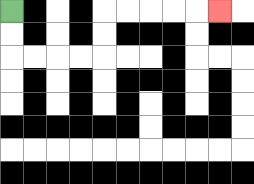{'start': '[0, 0]', 'end': '[9, 0]', 'path_directions': 'D,D,R,R,R,R,U,U,R,R,R,R,R', 'path_coordinates': '[[0, 0], [0, 1], [0, 2], [1, 2], [2, 2], [3, 2], [4, 2], [4, 1], [4, 0], [5, 0], [6, 0], [7, 0], [8, 0], [9, 0]]'}